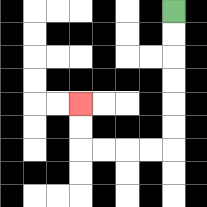{'start': '[7, 0]', 'end': '[3, 4]', 'path_directions': 'D,D,D,D,D,D,L,L,L,L,U,U', 'path_coordinates': '[[7, 0], [7, 1], [7, 2], [7, 3], [7, 4], [7, 5], [7, 6], [6, 6], [5, 6], [4, 6], [3, 6], [3, 5], [3, 4]]'}